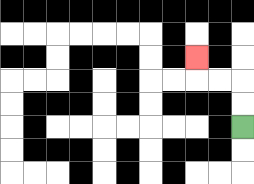{'start': '[10, 5]', 'end': '[8, 2]', 'path_directions': 'U,U,L,L,U', 'path_coordinates': '[[10, 5], [10, 4], [10, 3], [9, 3], [8, 3], [8, 2]]'}